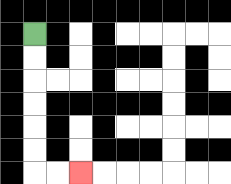{'start': '[1, 1]', 'end': '[3, 7]', 'path_directions': 'D,D,D,D,D,D,R,R', 'path_coordinates': '[[1, 1], [1, 2], [1, 3], [1, 4], [1, 5], [1, 6], [1, 7], [2, 7], [3, 7]]'}